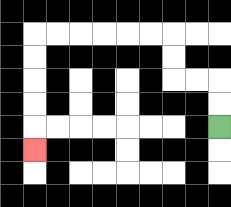{'start': '[9, 5]', 'end': '[1, 6]', 'path_directions': 'U,U,L,L,U,U,L,L,L,L,L,L,D,D,D,D,D', 'path_coordinates': '[[9, 5], [9, 4], [9, 3], [8, 3], [7, 3], [7, 2], [7, 1], [6, 1], [5, 1], [4, 1], [3, 1], [2, 1], [1, 1], [1, 2], [1, 3], [1, 4], [1, 5], [1, 6]]'}